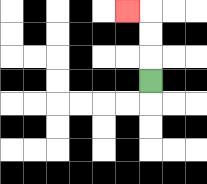{'start': '[6, 3]', 'end': '[5, 0]', 'path_directions': 'U,U,U,L', 'path_coordinates': '[[6, 3], [6, 2], [6, 1], [6, 0], [5, 0]]'}